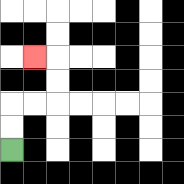{'start': '[0, 6]', 'end': '[1, 2]', 'path_directions': 'U,U,R,R,U,U,L', 'path_coordinates': '[[0, 6], [0, 5], [0, 4], [1, 4], [2, 4], [2, 3], [2, 2], [1, 2]]'}